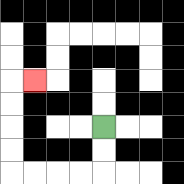{'start': '[4, 5]', 'end': '[1, 3]', 'path_directions': 'D,D,L,L,L,L,U,U,U,U,R', 'path_coordinates': '[[4, 5], [4, 6], [4, 7], [3, 7], [2, 7], [1, 7], [0, 7], [0, 6], [0, 5], [0, 4], [0, 3], [1, 3]]'}